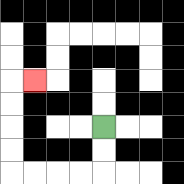{'start': '[4, 5]', 'end': '[1, 3]', 'path_directions': 'D,D,L,L,L,L,U,U,U,U,R', 'path_coordinates': '[[4, 5], [4, 6], [4, 7], [3, 7], [2, 7], [1, 7], [0, 7], [0, 6], [0, 5], [0, 4], [0, 3], [1, 3]]'}